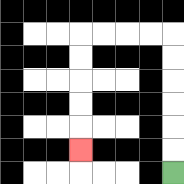{'start': '[7, 7]', 'end': '[3, 6]', 'path_directions': 'U,U,U,U,U,U,L,L,L,L,D,D,D,D,D', 'path_coordinates': '[[7, 7], [7, 6], [7, 5], [7, 4], [7, 3], [7, 2], [7, 1], [6, 1], [5, 1], [4, 1], [3, 1], [3, 2], [3, 3], [3, 4], [3, 5], [3, 6]]'}